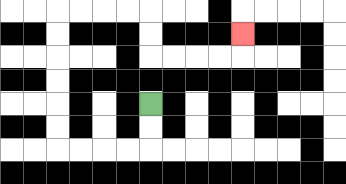{'start': '[6, 4]', 'end': '[10, 1]', 'path_directions': 'D,D,L,L,L,L,U,U,U,U,U,U,R,R,R,R,D,D,R,R,R,R,U', 'path_coordinates': '[[6, 4], [6, 5], [6, 6], [5, 6], [4, 6], [3, 6], [2, 6], [2, 5], [2, 4], [2, 3], [2, 2], [2, 1], [2, 0], [3, 0], [4, 0], [5, 0], [6, 0], [6, 1], [6, 2], [7, 2], [8, 2], [9, 2], [10, 2], [10, 1]]'}